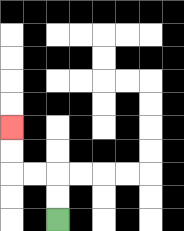{'start': '[2, 9]', 'end': '[0, 5]', 'path_directions': 'U,U,L,L,U,U', 'path_coordinates': '[[2, 9], [2, 8], [2, 7], [1, 7], [0, 7], [0, 6], [0, 5]]'}